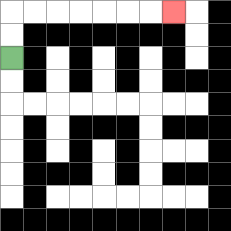{'start': '[0, 2]', 'end': '[7, 0]', 'path_directions': 'U,U,R,R,R,R,R,R,R', 'path_coordinates': '[[0, 2], [0, 1], [0, 0], [1, 0], [2, 0], [3, 0], [4, 0], [5, 0], [6, 0], [7, 0]]'}